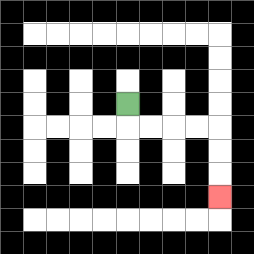{'start': '[5, 4]', 'end': '[9, 8]', 'path_directions': 'D,R,R,R,R,D,D,D', 'path_coordinates': '[[5, 4], [5, 5], [6, 5], [7, 5], [8, 5], [9, 5], [9, 6], [9, 7], [9, 8]]'}